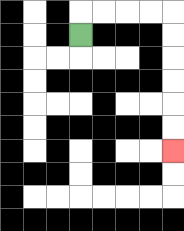{'start': '[3, 1]', 'end': '[7, 6]', 'path_directions': 'U,R,R,R,R,D,D,D,D,D,D', 'path_coordinates': '[[3, 1], [3, 0], [4, 0], [5, 0], [6, 0], [7, 0], [7, 1], [7, 2], [7, 3], [7, 4], [7, 5], [7, 6]]'}